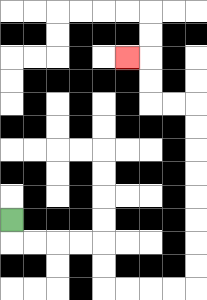{'start': '[0, 9]', 'end': '[5, 2]', 'path_directions': 'D,R,R,R,R,D,D,R,R,R,R,U,U,U,U,U,U,U,U,L,L,U,U,L', 'path_coordinates': '[[0, 9], [0, 10], [1, 10], [2, 10], [3, 10], [4, 10], [4, 11], [4, 12], [5, 12], [6, 12], [7, 12], [8, 12], [8, 11], [8, 10], [8, 9], [8, 8], [8, 7], [8, 6], [8, 5], [8, 4], [7, 4], [6, 4], [6, 3], [6, 2], [5, 2]]'}